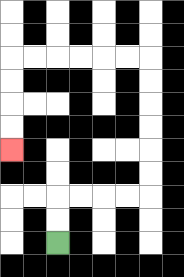{'start': '[2, 10]', 'end': '[0, 6]', 'path_directions': 'U,U,R,R,R,R,U,U,U,U,U,U,L,L,L,L,L,L,D,D,D,D', 'path_coordinates': '[[2, 10], [2, 9], [2, 8], [3, 8], [4, 8], [5, 8], [6, 8], [6, 7], [6, 6], [6, 5], [6, 4], [6, 3], [6, 2], [5, 2], [4, 2], [3, 2], [2, 2], [1, 2], [0, 2], [0, 3], [0, 4], [0, 5], [0, 6]]'}